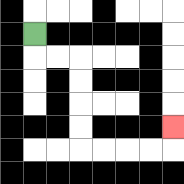{'start': '[1, 1]', 'end': '[7, 5]', 'path_directions': 'D,R,R,D,D,D,D,R,R,R,R,U', 'path_coordinates': '[[1, 1], [1, 2], [2, 2], [3, 2], [3, 3], [3, 4], [3, 5], [3, 6], [4, 6], [5, 6], [6, 6], [7, 6], [7, 5]]'}